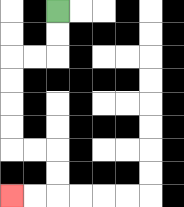{'start': '[2, 0]', 'end': '[0, 8]', 'path_directions': 'D,D,L,L,D,D,D,D,R,R,D,D,L,L', 'path_coordinates': '[[2, 0], [2, 1], [2, 2], [1, 2], [0, 2], [0, 3], [0, 4], [0, 5], [0, 6], [1, 6], [2, 6], [2, 7], [2, 8], [1, 8], [0, 8]]'}